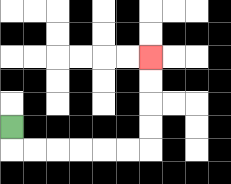{'start': '[0, 5]', 'end': '[6, 2]', 'path_directions': 'D,R,R,R,R,R,R,U,U,U,U', 'path_coordinates': '[[0, 5], [0, 6], [1, 6], [2, 6], [3, 6], [4, 6], [5, 6], [6, 6], [6, 5], [6, 4], [6, 3], [6, 2]]'}